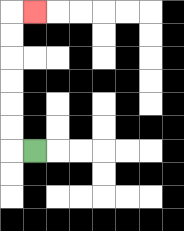{'start': '[1, 6]', 'end': '[1, 0]', 'path_directions': 'L,U,U,U,U,U,U,R', 'path_coordinates': '[[1, 6], [0, 6], [0, 5], [0, 4], [0, 3], [0, 2], [0, 1], [0, 0], [1, 0]]'}